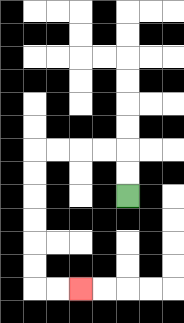{'start': '[5, 8]', 'end': '[3, 12]', 'path_directions': 'U,U,L,L,L,L,D,D,D,D,D,D,R,R', 'path_coordinates': '[[5, 8], [5, 7], [5, 6], [4, 6], [3, 6], [2, 6], [1, 6], [1, 7], [1, 8], [1, 9], [1, 10], [1, 11], [1, 12], [2, 12], [3, 12]]'}